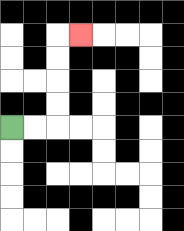{'start': '[0, 5]', 'end': '[3, 1]', 'path_directions': 'R,R,U,U,U,U,R', 'path_coordinates': '[[0, 5], [1, 5], [2, 5], [2, 4], [2, 3], [2, 2], [2, 1], [3, 1]]'}